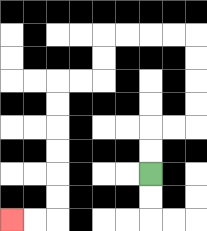{'start': '[6, 7]', 'end': '[0, 9]', 'path_directions': 'U,U,R,R,U,U,U,U,L,L,L,L,D,D,L,L,D,D,D,D,D,D,L,L', 'path_coordinates': '[[6, 7], [6, 6], [6, 5], [7, 5], [8, 5], [8, 4], [8, 3], [8, 2], [8, 1], [7, 1], [6, 1], [5, 1], [4, 1], [4, 2], [4, 3], [3, 3], [2, 3], [2, 4], [2, 5], [2, 6], [2, 7], [2, 8], [2, 9], [1, 9], [0, 9]]'}